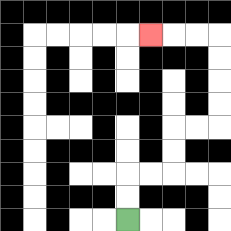{'start': '[5, 9]', 'end': '[6, 1]', 'path_directions': 'U,U,R,R,U,U,R,R,U,U,U,U,L,L,L', 'path_coordinates': '[[5, 9], [5, 8], [5, 7], [6, 7], [7, 7], [7, 6], [7, 5], [8, 5], [9, 5], [9, 4], [9, 3], [9, 2], [9, 1], [8, 1], [7, 1], [6, 1]]'}